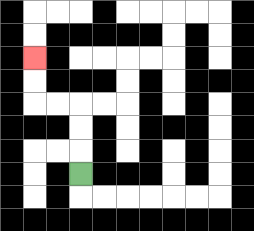{'start': '[3, 7]', 'end': '[1, 2]', 'path_directions': 'U,U,U,L,L,U,U', 'path_coordinates': '[[3, 7], [3, 6], [3, 5], [3, 4], [2, 4], [1, 4], [1, 3], [1, 2]]'}